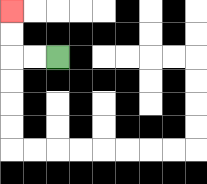{'start': '[2, 2]', 'end': '[0, 0]', 'path_directions': 'L,L,U,U', 'path_coordinates': '[[2, 2], [1, 2], [0, 2], [0, 1], [0, 0]]'}